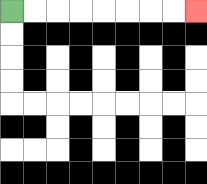{'start': '[0, 0]', 'end': '[8, 0]', 'path_directions': 'R,R,R,R,R,R,R,R', 'path_coordinates': '[[0, 0], [1, 0], [2, 0], [3, 0], [4, 0], [5, 0], [6, 0], [7, 0], [8, 0]]'}